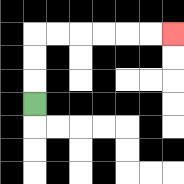{'start': '[1, 4]', 'end': '[7, 1]', 'path_directions': 'U,U,U,R,R,R,R,R,R', 'path_coordinates': '[[1, 4], [1, 3], [1, 2], [1, 1], [2, 1], [3, 1], [4, 1], [5, 1], [6, 1], [7, 1]]'}